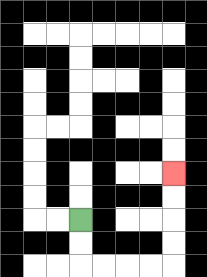{'start': '[3, 9]', 'end': '[7, 7]', 'path_directions': 'D,D,R,R,R,R,U,U,U,U', 'path_coordinates': '[[3, 9], [3, 10], [3, 11], [4, 11], [5, 11], [6, 11], [7, 11], [7, 10], [7, 9], [7, 8], [7, 7]]'}